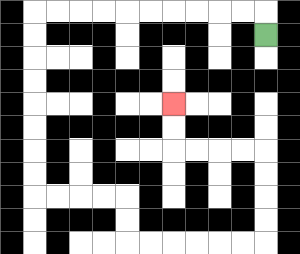{'start': '[11, 1]', 'end': '[7, 4]', 'path_directions': 'U,L,L,L,L,L,L,L,L,L,L,D,D,D,D,D,D,D,D,R,R,R,R,D,D,R,R,R,R,R,R,U,U,U,U,L,L,L,L,U,U', 'path_coordinates': '[[11, 1], [11, 0], [10, 0], [9, 0], [8, 0], [7, 0], [6, 0], [5, 0], [4, 0], [3, 0], [2, 0], [1, 0], [1, 1], [1, 2], [1, 3], [1, 4], [1, 5], [1, 6], [1, 7], [1, 8], [2, 8], [3, 8], [4, 8], [5, 8], [5, 9], [5, 10], [6, 10], [7, 10], [8, 10], [9, 10], [10, 10], [11, 10], [11, 9], [11, 8], [11, 7], [11, 6], [10, 6], [9, 6], [8, 6], [7, 6], [7, 5], [7, 4]]'}